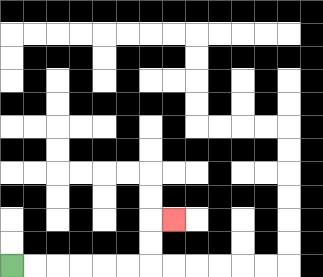{'start': '[0, 11]', 'end': '[7, 9]', 'path_directions': 'R,R,R,R,R,R,U,U,R', 'path_coordinates': '[[0, 11], [1, 11], [2, 11], [3, 11], [4, 11], [5, 11], [6, 11], [6, 10], [6, 9], [7, 9]]'}